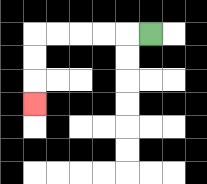{'start': '[6, 1]', 'end': '[1, 4]', 'path_directions': 'L,L,L,L,L,D,D,D', 'path_coordinates': '[[6, 1], [5, 1], [4, 1], [3, 1], [2, 1], [1, 1], [1, 2], [1, 3], [1, 4]]'}